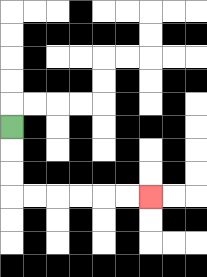{'start': '[0, 5]', 'end': '[6, 8]', 'path_directions': 'D,D,D,R,R,R,R,R,R', 'path_coordinates': '[[0, 5], [0, 6], [0, 7], [0, 8], [1, 8], [2, 8], [3, 8], [4, 8], [5, 8], [6, 8]]'}